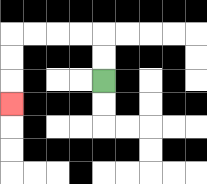{'start': '[4, 3]', 'end': '[0, 4]', 'path_directions': 'U,U,L,L,L,L,D,D,D', 'path_coordinates': '[[4, 3], [4, 2], [4, 1], [3, 1], [2, 1], [1, 1], [0, 1], [0, 2], [0, 3], [0, 4]]'}